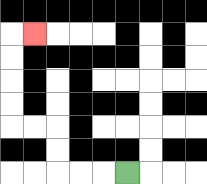{'start': '[5, 7]', 'end': '[1, 1]', 'path_directions': 'L,L,L,U,U,L,L,U,U,U,U,R', 'path_coordinates': '[[5, 7], [4, 7], [3, 7], [2, 7], [2, 6], [2, 5], [1, 5], [0, 5], [0, 4], [0, 3], [0, 2], [0, 1], [1, 1]]'}